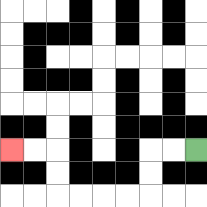{'start': '[8, 6]', 'end': '[0, 6]', 'path_directions': 'L,L,D,D,L,L,L,L,U,U,L,L', 'path_coordinates': '[[8, 6], [7, 6], [6, 6], [6, 7], [6, 8], [5, 8], [4, 8], [3, 8], [2, 8], [2, 7], [2, 6], [1, 6], [0, 6]]'}